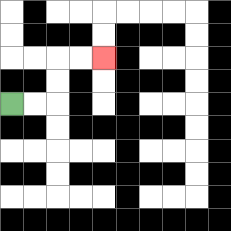{'start': '[0, 4]', 'end': '[4, 2]', 'path_directions': 'R,R,U,U,R,R', 'path_coordinates': '[[0, 4], [1, 4], [2, 4], [2, 3], [2, 2], [3, 2], [4, 2]]'}